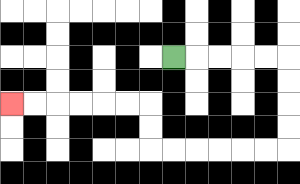{'start': '[7, 2]', 'end': '[0, 4]', 'path_directions': 'R,R,R,R,R,D,D,D,D,L,L,L,L,L,L,U,U,L,L,L,L,L,L', 'path_coordinates': '[[7, 2], [8, 2], [9, 2], [10, 2], [11, 2], [12, 2], [12, 3], [12, 4], [12, 5], [12, 6], [11, 6], [10, 6], [9, 6], [8, 6], [7, 6], [6, 6], [6, 5], [6, 4], [5, 4], [4, 4], [3, 4], [2, 4], [1, 4], [0, 4]]'}